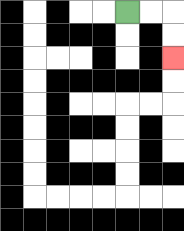{'start': '[5, 0]', 'end': '[7, 2]', 'path_directions': 'R,R,D,D', 'path_coordinates': '[[5, 0], [6, 0], [7, 0], [7, 1], [7, 2]]'}